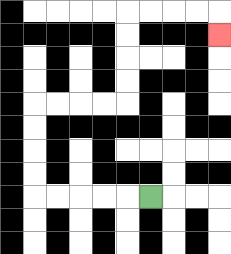{'start': '[6, 8]', 'end': '[9, 1]', 'path_directions': 'L,L,L,L,L,U,U,U,U,R,R,R,R,U,U,U,U,R,R,R,R,D', 'path_coordinates': '[[6, 8], [5, 8], [4, 8], [3, 8], [2, 8], [1, 8], [1, 7], [1, 6], [1, 5], [1, 4], [2, 4], [3, 4], [4, 4], [5, 4], [5, 3], [5, 2], [5, 1], [5, 0], [6, 0], [7, 0], [8, 0], [9, 0], [9, 1]]'}